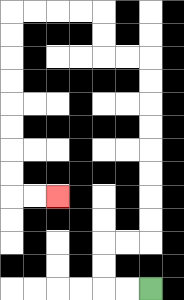{'start': '[6, 12]', 'end': '[2, 8]', 'path_directions': 'L,L,U,U,R,R,U,U,U,U,U,U,U,U,L,L,U,U,L,L,L,L,D,D,D,D,D,D,D,D,R,R', 'path_coordinates': '[[6, 12], [5, 12], [4, 12], [4, 11], [4, 10], [5, 10], [6, 10], [6, 9], [6, 8], [6, 7], [6, 6], [6, 5], [6, 4], [6, 3], [6, 2], [5, 2], [4, 2], [4, 1], [4, 0], [3, 0], [2, 0], [1, 0], [0, 0], [0, 1], [0, 2], [0, 3], [0, 4], [0, 5], [0, 6], [0, 7], [0, 8], [1, 8], [2, 8]]'}